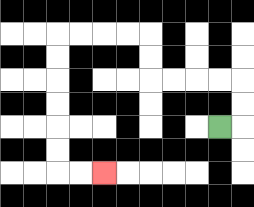{'start': '[9, 5]', 'end': '[4, 7]', 'path_directions': 'R,U,U,L,L,L,L,U,U,L,L,L,L,D,D,D,D,D,D,R,R', 'path_coordinates': '[[9, 5], [10, 5], [10, 4], [10, 3], [9, 3], [8, 3], [7, 3], [6, 3], [6, 2], [6, 1], [5, 1], [4, 1], [3, 1], [2, 1], [2, 2], [2, 3], [2, 4], [2, 5], [2, 6], [2, 7], [3, 7], [4, 7]]'}